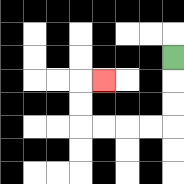{'start': '[7, 2]', 'end': '[4, 3]', 'path_directions': 'D,D,D,L,L,L,L,U,U,R', 'path_coordinates': '[[7, 2], [7, 3], [7, 4], [7, 5], [6, 5], [5, 5], [4, 5], [3, 5], [3, 4], [3, 3], [4, 3]]'}